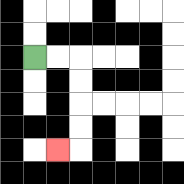{'start': '[1, 2]', 'end': '[2, 6]', 'path_directions': 'R,R,D,D,D,D,L', 'path_coordinates': '[[1, 2], [2, 2], [3, 2], [3, 3], [3, 4], [3, 5], [3, 6], [2, 6]]'}